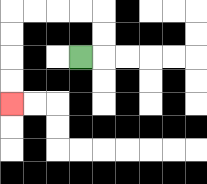{'start': '[3, 2]', 'end': '[0, 4]', 'path_directions': 'R,U,U,L,L,L,L,D,D,D,D', 'path_coordinates': '[[3, 2], [4, 2], [4, 1], [4, 0], [3, 0], [2, 0], [1, 0], [0, 0], [0, 1], [0, 2], [0, 3], [0, 4]]'}